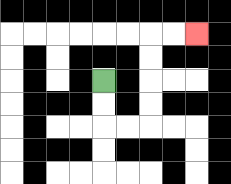{'start': '[4, 3]', 'end': '[8, 1]', 'path_directions': 'D,D,R,R,U,U,U,U,R,R', 'path_coordinates': '[[4, 3], [4, 4], [4, 5], [5, 5], [6, 5], [6, 4], [6, 3], [6, 2], [6, 1], [7, 1], [8, 1]]'}